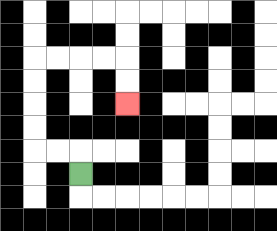{'start': '[3, 7]', 'end': '[5, 4]', 'path_directions': 'U,L,L,U,U,U,U,R,R,R,R,D,D', 'path_coordinates': '[[3, 7], [3, 6], [2, 6], [1, 6], [1, 5], [1, 4], [1, 3], [1, 2], [2, 2], [3, 2], [4, 2], [5, 2], [5, 3], [5, 4]]'}